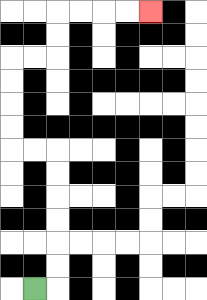{'start': '[1, 12]', 'end': '[6, 0]', 'path_directions': 'R,U,U,U,U,U,U,L,L,U,U,U,U,R,R,U,U,R,R,R,R', 'path_coordinates': '[[1, 12], [2, 12], [2, 11], [2, 10], [2, 9], [2, 8], [2, 7], [2, 6], [1, 6], [0, 6], [0, 5], [0, 4], [0, 3], [0, 2], [1, 2], [2, 2], [2, 1], [2, 0], [3, 0], [4, 0], [5, 0], [6, 0]]'}